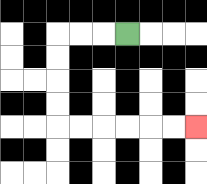{'start': '[5, 1]', 'end': '[8, 5]', 'path_directions': 'L,L,L,D,D,D,D,R,R,R,R,R,R', 'path_coordinates': '[[5, 1], [4, 1], [3, 1], [2, 1], [2, 2], [2, 3], [2, 4], [2, 5], [3, 5], [4, 5], [5, 5], [6, 5], [7, 5], [8, 5]]'}